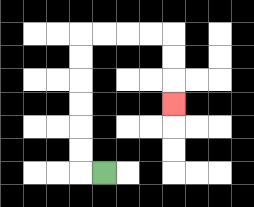{'start': '[4, 7]', 'end': '[7, 4]', 'path_directions': 'L,U,U,U,U,U,U,R,R,R,R,D,D,D', 'path_coordinates': '[[4, 7], [3, 7], [3, 6], [3, 5], [3, 4], [3, 3], [3, 2], [3, 1], [4, 1], [5, 1], [6, 1], [7, 1], [7, 2], [7, 3], [7, 4]]'}